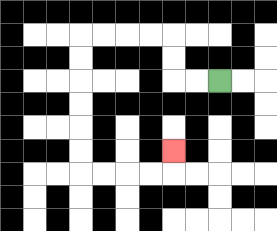{'start': '[9, 3]', 'end': '[7, 6]', 'path_directions': 'L,L,U,U,L,L,L,L,D,D,D,D,D,D,R,R,R,R,U', 'path_coordinates': '[[9, 3], [8, 3], [7, 3], [7, 2], [7, 1], [6, 1], [5, 1], [4, 1], [3, 1], [3, 2], [3, 3], [3, 4], [3, 5], [3, 6], [3, 7], [4, 7], [5, 7], [6, 7], [7, 7], [7, 6]]'}